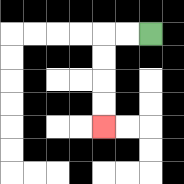{'start': '[6, 1]', 'end': '[4, 5]', 'path_directions': 'L,L,D,D,D,D', 'path_coordinates': '[[6, 1], [5, 1], [4, 1], [4, 2], [4, 3], [4, 4], [4, 5]]'}